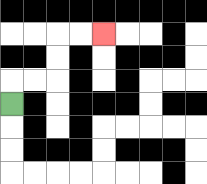{'start': '[0, 4]', 'end': '[4, 1]', 'path_directions': 'U,R,R,U,U,R,R', 'path_coordinates': '[[0, 4], [0, 3], [1, 3], [2, 3], [2, 2], [2, 1], [3, 1], [4, 1]]'}